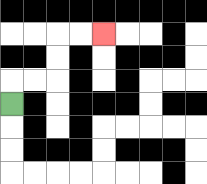{'start': '[0, 4]', 'end': '[4, 1]', 'path_directions': 'U,R,R,U,U,R,R', 'path_coordinates': '[[0, 4], [0, 3], [1, 3], [2, 3], [2, 2], [2, 1], [3, 1], [4, 1]]'}